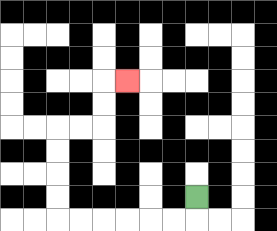{'start': '[8, 8]', 'end': '[5, 3]', 'path_directions': 'D,L,L,L,L,L,L,U,U,U,U,R,R,U,U,R', 'path_coordinates': '[[8, 8], [8, 9], [7, 9], [6, 9], [5, 9], [4, 9], [3, 9], [2, 9], [2, 8], [2, 7], [2, 6], [2, 5], [3, 5], [4, 5], [4, 4], [4, 3], [5, 3]]'}